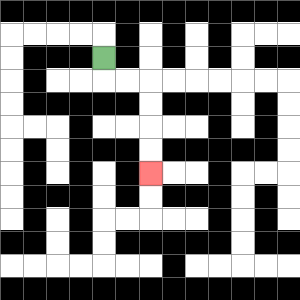{'start': '[4, 2]', 'end': '[6, 7]', 'path_directions': 'D,R,R,D,D,D,D', 'path_coordinates': '[[4, 2], [4, 3], [5, 3], [6, 3], [6, 4], [6, 5], [6, 6], [6, 7]]'}